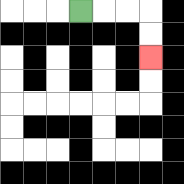{'start': '[3, 0]', 'end': '[6, 2]', 'path_directions': 'R,R,R,D,D', 'path_coordinates': '[[3, 0], [4, 0], [5, 0], [6, 0], [6, 1], [6, 2]]'}